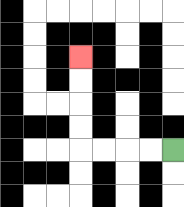{'start': '[7, 6]', 'end': '[3, 2]', 'path_directions': 'L,L,L,L,U,U,U,U', 'path_coordinates': '[[7, 6], [6, 6], [5, 6], [4, 6], [3, 6], [3, 5], [3, 4], [3, 3], [3, 2]]'}